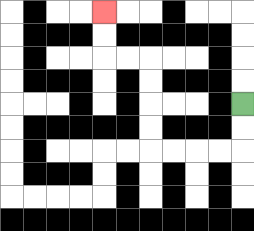{'start': '[10, 4]', 'end': '[4, 0]', 'path_directions': 'D,D,L,L,L,L,U,U,U,U,L,L,U,U', 'path_coordinates': '[[10, 4], [10, 5], [10, 6], [9, 6], [8, 6], [7, 6], [6, 6], [6, 5], [6, 4], [6, 3], [6, 2], [5, 2], [4, 2], [4, 1], [4, 0]]'}